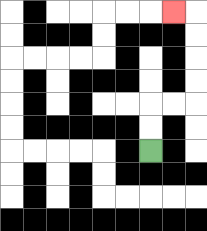{'start': '[6, 6]', 'end': '[7, 0]', 'path_directions': 'U,U,R,R,U,U,U,U,L', 'path_coordinates': '[[6, 6], [6, 5], [6, 4], [7, 4], [8, 4], [8, 3], [8, 2], [8, 1], [8, 0], [7, 0]]'}